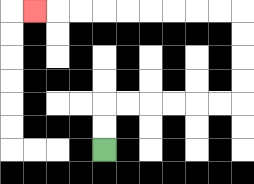{'start': '[4, 6]', 'end': '[1, 0]', 'path_directions': 'U,U,R,R,R,R,R,R,U,U,U,U,L,L,L,L,L,L,L,L,L', 'path_coordinates': '[[4, 6], [4, 5], [4, 4], [5, 4], [6, 4], [7, 4], [8, 4], [9, 4], [10, 4], [10, 3], [10, 2], [10, 1], [10, 0], [9, 0], [8, 0], [7, 0], [6, 0], [5, 0], [4, 0], [3, 0], [2, 0], [1, 0]]'}